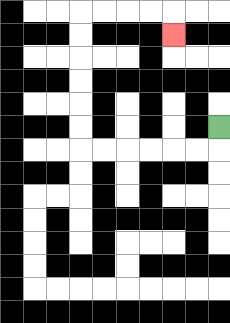{'start': '[9, 5]', 'end': '[7, 1]', 'path_directions': 'D,L,L,L,L,L,L,U,U,U,U,U,U,R,R,R,R,D', 'path_coordinates': '[[9, 5], [9, 6], [8, 6], [7, 6], [6, 6], [5, 6], [4, 6], [3, 6], [3, 5], [3, 4], [3, 3], [3, 2], [3, 1], [3, 0], [4, 0], [5, 0], [6, 0], [7, 0], [7, 1]]'}